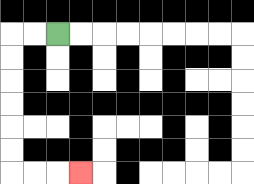{'start': '[2, 1]', 'end': '[3, 7]', 'path_directions': 'L,L,D,D,D,D,D,D,R,R,R', 'path_coordinates': '[[2, 1], [1, 1], [0, 1], [0, 2], [0, 3], [0, 4], [0, 5], [0, 6], [0, 7], [1, 7], [2, 7], [3, 7]]'}